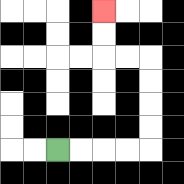{'start': '[2, 6]', 'end': '[4, 0]', 'path_directions': 'R,R,R,R,U,U,U,U,L,L,U,U', 'path_coordinates': '[[2, 6], [3, 6], [4, 6], [5, 6], [6, 6], [6, 5], [6, 4], [6, 3], [6, 2], [5, 2], [4, 2], [4, 1], [4, 0]]'}